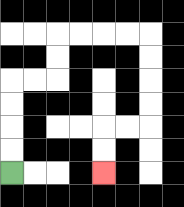{'start': '[0, 7]', 'end': '[4, 7]', 'path_directions': 'U,U,U,U,R,R,U,U,R,R,R,R,D,D,D,D,L,L,D,D', 'path_coordinates': '[[0, 7], [0, 6], [0, 5], [0, 4], [0, 3], [1, 3], [2, 3], [2, 2], [2, 1], [3, 1], [4, 1], [5, 1], [6, 1], [6, 2], [6, 3], [6, 4], [6, 5], [5, 5], [4, 5], [4, 6], [4, 7]]'}